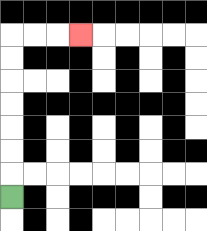{'start': '[0, 8]', 'end': '[3, 1]', 'path_directions': 'U,U,U,U,U,U,U,R,R,R', 'path_coordinates': '[[0, 8], [0, 7], [0, 6], [0, 5], [0, 4], [0, 3], [0, 2], [0, 1], [1, 1], [2, 1], [3, 1]]'}